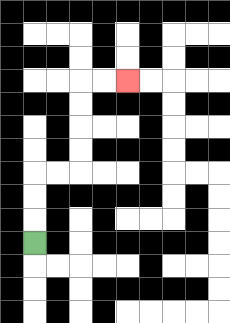{'start': '[1, 10]', 'end': '[5, 3]', 'path_directions': 'U,U,U,R,R,U,U,U,U,R,R', 'path_coordinates': '[[1, 10], [1, 9], [1, 8], [1, 7], [2, 7], [3, 7], [3, 6], [3, 5], [3, 4], [3, 3], [4, 3], [5, 3]]'}